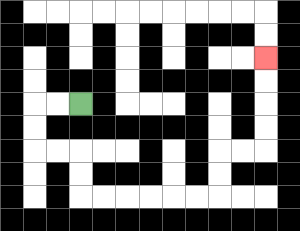{'start': '[3, 4]', 'end': '[11, 2]', 'path_directions': 'L,L,D,D,R,R,D,D,R,R,R,R,R,R,U,U,R,R,U,U,U,U', 'path_coordinates': '[[3, 4], [2, 4], [1, 4], [1, 5], [1, 6], [2, 6], [3, 6], [3, 7], [3, 8], [4, 8], [5, 8], [6, 8], [7, 8], [8, 8], [9, 8], [9, 7], [9, 6], [10, 6], [11, 6], [11, 5], [11, 4], [11, 3], [11, 2]]'}